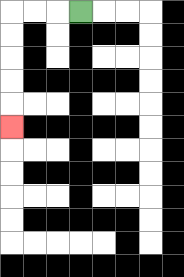{'start': '[3, 0]', 'end': '[0, 5]', 'path_directions': 'L,L,L,D,D,D,D,D', 'path_coordinates': '[[3, 0], [2, 0], [1, 0], [0, 0], [0, 1], [0, 2], [0, 3], [0, 4], [0, 5]]'}